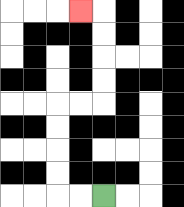{'start': '[4, 8]', 'end': '[3, 0]', 'path_directions': 'L,L,U,U,U,U,R,R,U,U,U,U,L', 'path_coordinates': '[[4, 8], [3, 8], [2, 8], [2, 7], [2, 6], [2, 5], [2, 4], [3, 4], [4, 4], [4, 3], [4, 2], [4, 1], [4, 0], [3, 0]]'}